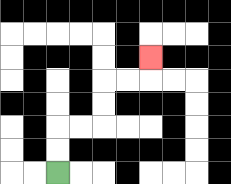{'start': '[2, 7]', 'end': '[6, 2]', 'path_directions': 'U,U,R,R,U,U,R,R,U', 'path_coordinates': '[[2, 7], [2, 6], [2, 5], [3, 5], [4, 5], [4, 4], [4, 3], [5, 3], [6, 3], [6, 2]]'}